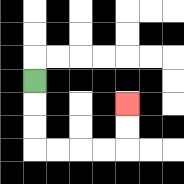{'start': '[1, 3]', 'end': '[5, 4]', 'path_directions': 'D,D,D,R,R,R,R,U,U', 'path_coordinates': '[[1, 3], [1, 4], [1, 5], [1, 6], [2, 6], [3, 6], [4, 6], [5, 6], [5, 5], [5, 4]]'}